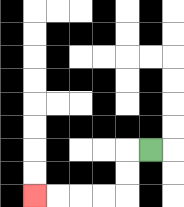{'start': '[6, 6]', 'end': '[1, 8]', 'path_directions': 'L,D,D,L,L,L,L', 'path_coordinates': '[[6, 6], [5, 6], [5, 7], [5, 8], [4, 8], [3, 8], [2, 8], [1, 8]]'}